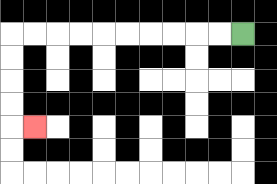{'start': '[10, 1]', 'end': '[1, 5]', 'path_directions': 'L,L,L,L,L,L,L,L,L,L,D,D,D,D,R', 'path_coordinates': '[[10, 1], [9, 1], [8, 1], [7, 1], [6, 1], [5, 1], [4, 1], [3, 1], [2, 1], [1, 1], [0, 1], [0, 2], [0, 3], [0, 4], [0, 5], [1, 5]]'}